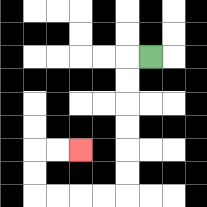{'start': '[6, 2]', 'end': '[3, 6]', 'path_directions': 'L,D,D,D,D,D,D,L,L,L,L,U,U,R,R', 'path_coordinates': '[[6, 2], [5, 2], [5, 3], [5, 4], [5, 5], [5, 6], [5, 7], [5, 8], [4, 8], [3, 8], [2, 8], [1, 8], [1, 7], [1, 6], [2, 6], [3, 6]]'}